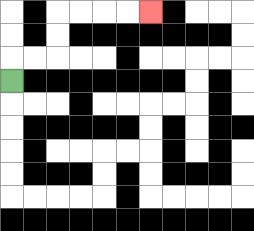{'start': '[0, 3]', 'end': '[6, 0]', 'path_directions': 'U,R,R,U,U,R,R,R,R', 'path_coordinates': '[[0, 3], [0, 2], [1, 2], [2, 2], [2, 1], [2, 0], [3, 0], [4, 0], [5, 0], [6, 0]]'}